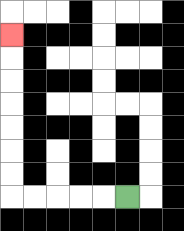{'start': '[5, 8]', 'end': '[0, 1]', 'path_directions': 'L,L,L,L,L,U,U,U,U,U,U,U', 'path_coordinates': '[[5, 8], [4, 8], [3, 8], [2, 8], [1, 8], [0, 8], [0, 7], [0, 6], [0, 5], [0, 4], [0, 3], [0, 2], [0, 1]]'}